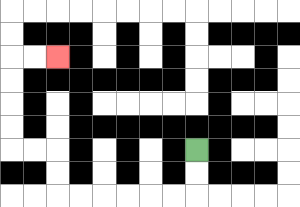{'start': '[8, 6]', 'end': '[2, 2]', 'path_directions': 'D,D,L,L,L,L,L,L,U,U,L,L,U,U,U,U,R,R', 'path_coordinates': '[[8, 6], [8, 7], [8, 8], [7, 8], [6, 8], [5, 8], [4, 8], [3, 8], [2, 8], [2, 7], [2, 6], [1, 6], [0, 6], [0, 5], [0, 4], [0, 3], [0, 2], [1, 2], [2, 2]]'}